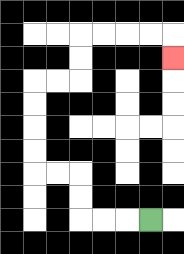{'start': '[6, 9]', 'end': '[7, 2]', 'path_directions': 'L,L,L,U,U,L,L,U,U,U,U,R,R,U,U,R,R,R,R,D', 'path_coordinates': '[[6, 9], [5, 9], [4, 9], [3, 9], [3, 8], [3, 7], [2, 7], [1, 7], [1, 6], [1, 5], [1, 4], [1, 3], [2, 3], [3, 3], [3, 2], [3, 1], [4, 1], [5, 1], [6, 1], [7, 1], [7, 2]]'}